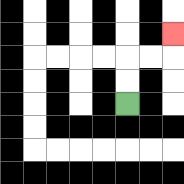{'start': '[5, 4]', 'end': '[7, 1]', 'path_directions': 'U,U,R,R,U', 'path_coordinates': '[[5, 4], [5, 3], [5, 2], [6, 2], [7, 2], [7, 1]]'}